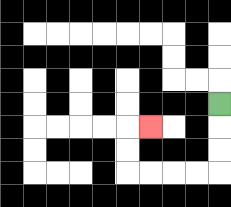{'start': '[9, 4]', 'end': '[6, 5]', 'path_directions': 'D,D,D,L,L,L,L,U,U,R', 'path_coordinates': '[[9, 4], [9, 5], [9, 6], [9, 7], [8, 7], [7, 7], [6, 7], [5, 7], [5, 6], [5, 5], [6, 5]]'}